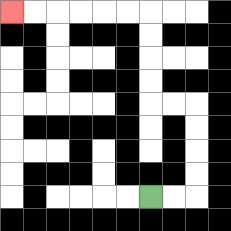{'start': '[6, 8]', 'end': '[0, 0]', 'path_directions': 'R,R,U,U,U,U,L,L,U,U,U,U,L,L,L,L,L,L', 'path_coordinates': '[[6, 8], [7, 8], [8, 8], [8, 7], [8, 6], [8, 5], [8, 4], [7, 4], [6, 4], [6, 3], [6, 2], [6, 1], [6, 0], [5, 0], [4, 0], [3, 0], [2, 0], [1, 0], [0, 0]]'}